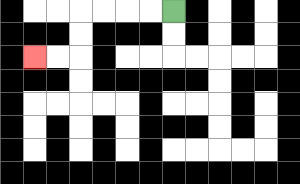{'start': '[7, 0]', 'end': '[1, 2]', 'path_directions': 'L,L,L,L,D,D,L,L', 'path_coordinates': '[[7, 0], [6, 0], [5, 0], [4, 0], [3, 0], [3, 1], [3, 2], [2, 2], [1, 2]]'}